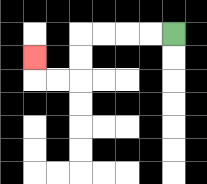{'start': '[7, 1]', 'end': '[1, 2]', 'path_directions': 'L,L,L,L,D,D,L,L,U', 'path_coordinates': '[[7, 1], [6, 1], [5, 1], [4, 1], [3, 1], [3, 2], [3, 3], [2, 3], [1, 3], [1, 2]]'}